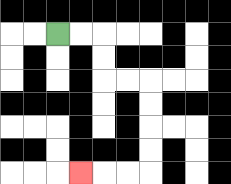{'start': '[2, 1]', 'end': '[3, 7]', 'path_directions': 'R,R,D,D,R,R,D,D,D,D,L,L,L', 'path_coordinates': '[[2, 1], [3, 1], [4, 1], [4, 2], [4, 3], [5, 3], [6, 3], [6, 4], [6, 5], [6, 6], [6, 7], [5, 7], [4, 7], [3, 7]]'}